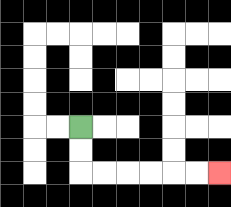{'start': '[3, 5]', 'end': '[9, 7]', 'path_directions': 'D,D,R,R,R,R,R,R', 'path_coordinates': '[[3, 5], [3, 6], [3, 7], [4, 7], [5, 7], [6, 7], [7, 7], [8, 7], [9, 7]]'}